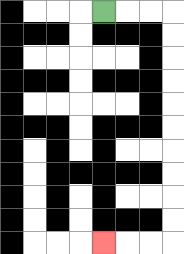{'start': '[4, 0]', 'end': '[4, 10]', 'path_directions': 'R,R,R,D,D,D,D,D,D,D,D,D,D,L,L,L', 'path_coordinates': '[[4, 0], [5, 0], [6, 0], [7, 0], [7, 1], [7, 2], [7, 3], [7, 4], [7, 5], [7, 6], [7, 7], [7, 8], [7, 9], [7, 10], [6, 10], [5, 10], [4, 10]]'}